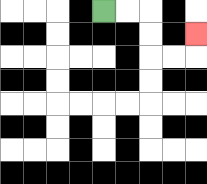{'start': '[4, 0]', 'end': '[8, 1]', 'path_directions': 'R,R,D,D,R,R,U', 'path_coordinates': '[[4, 0], [5, 0], [6, 0], [6, 1], [6, 2], [7, 2], [8, 2], [8, 1]]'}